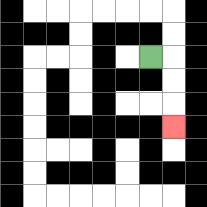{'start': '[6, 2]', 'end': '[7, 5]', 'path_directions': 'R,D,D,D', 'path_coordinates': '[[6, 2], [7, 2], [7, 3], [7, 4], [7, 5]]'}